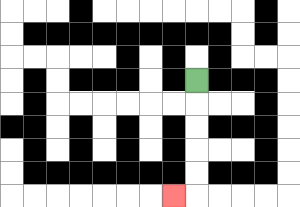{'start': '[8, 3]', 'end': '[7, 8]', 'path_directions': 'D,D,D,D,D,L', 'path_coordinates': '[[8, 3], [8, 4], [8, 5], [8, 6], [8, 7], [8, 8], [7, 8]]'}